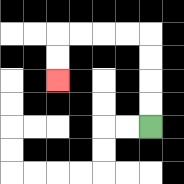{'start': '[6, 5]', 'end': '[2, 3]', 'path_directions': 'U,U,U,U,L,L,L,L,D,D', 'path_coordinates': '[[6, 5], [6, 4], [6, 3], [6, 2], [6, 1], [5, 1], [4, 1], [3, 1], [2, 1], [2, 2], [2, 3]]'}